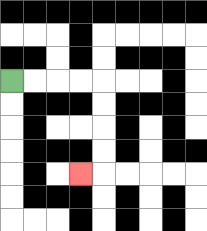{'start': '[0, 3]', 'end': '[3, 7]', 'path_directions': 'R,R,R,R,D,D,D,D,L', 'path_coordinates': '[[0, 3], [1, 3], [2, 3], [3, 3], [4, 3], [4, 4], [4, 5], [4, 6], [4, 7], [3, 7]]'}